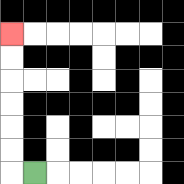{'start': '[1, 7]', 'end': '[0, 1]', 'path_directions': 'L,U,U,U,U,U,U', 'path_coordinates': '[[1, 7], [0, 7], [0, 6], [0, 5], [0, 4], [0, 3], [0, 2], [0, 1]]'}